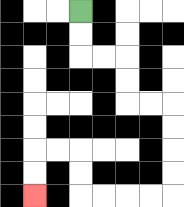{'start': '[3, 0]', 'end': '[1, 8]', 'path_directions': 'D,D,R,R,D,D,R,R,D,D,D,D,L,L,L,L,U,U,L,L,D,D', 'path_coordinates': '[[3, 0], [3, 1], [3, 2], [4, 2], [5, 2], [5, 3], [5, 4], [6, 4], [7, 4], [7, 5], [7, 6], [7, 7], [7, 8], [6, 8], [5, 8], [4, 8], [3, 8], [3, 7], [3, 6], [2, 6], [1, 6], [1, 7], [1, 8]]'}